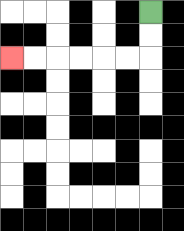{'start': '[6, 0]', 'end': '[0, 2]', 'path_directions': 'D,D,L,L,L,L,L,L', 'path_coordinates': '[[6, 0], [6, 1], [6, 2], [5, 2], [4, 2], [3, 2], [2, 2], [1, 2], [0, 2]]'}